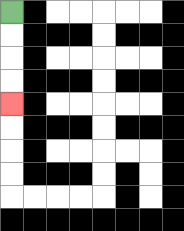{'start': '[0, 0]', 'end': '[0, 4]', 'path_directions': 'D,D,D,D', 'path_coordinates': '[[0, 0], [0, 1], [0, 2], [0, 3], [0, 4]]'}